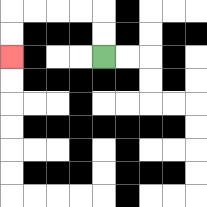{'start': '[4, 2]', 'end': '[0, 2]', 'path_directions': 'U,U,L,L,L,L,D,D', 'path_coordinates': '[[4, 2], [4, 1], [4, 0], [3, 0], [2, 0], [1, 0], [0, 0], [0, 1], [0, 2]]'}